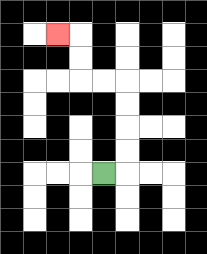{'start': '[4, 7]', 'end': '[2, 1]', 'path_directions': 'R,U,U,U,U,L,L,U,U,L', 'path_coordinates': '[[4, 7], [5, 7], [5, 6], [5, 5], [5, 4], [5, 3], [4, 3], [3, 3], [3, 2], [3, 1], [2, 1]]'}